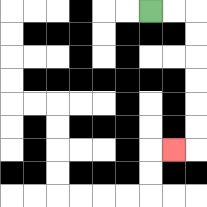{'start': '[6, 0]', 'end': '[7, 6]', 'path_directions': 'R,R,D,D,D,D,D,D,L', 'path_coordinates': '[[6, 0], [7, 0], [8, 0], [8, 1], [8, 2], [8, 3], [8, 4], [8, 5], [8, 6], [7, 6]]'}